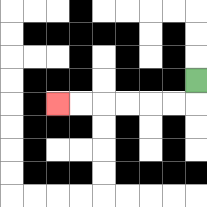{'start': '[8, 3]', 'end': '[2, 4]', 'path_directions': 'D,L,L,L,L,L,L', 'path_coordinates': '[[8, 3], [8, 4], [7, 4], [6, 4], [5, 4], [4, 4], [3, 4], [2, 4]]'}